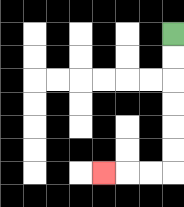{'start': '[7, 1]', 'end': '[4, 7]', 'path_directions': 'D,D,D,D,D,D,L,L,L', 'path_coordinates': '[[7, 1], [7, 2], [7, 3], [7, 4], [7, 5], [7, 6], [7, 7], [6, 7], [5, 7], [4, 7]]'}